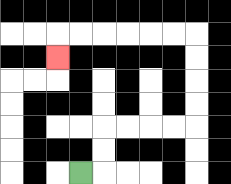{'start': '[3, 7]', 'end': '[2, 2]', 'path_directions': 'R,U,U,R,R,R,R,U,U,U,U,L,L,L,L,L,L,D', 'path_coordinates': '[[3, 7], [4, 7], [4, 6], [4, 5], [5, 5], [6, 5], [7, 5], [8, 5], [8, 4], [8, 3], [8, 2], [8, 1], [7, 1], [6, 1], [5, 1], [4, 1], [3, 1], [2, 1], [2, 2]]'}